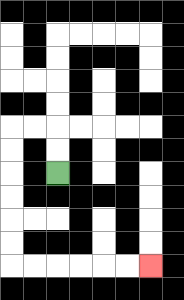{'start': '[2, 7]', 'end': '[6, 11]', 'path_directions': 'U,U,L,L,D,D,D,D,D,D,R,R,R,R,R,R', 'path_coordinates': '[[2, 7], [2, 6], [2, 5], [1, 5], [0, 5], [0, 6], [0, 7], [0, 8], [0, 9], [0, 10], [0, 11], [1, 11], [2, 11], [3, 11], [4, 11], [5, 11], [6, 11]]'}